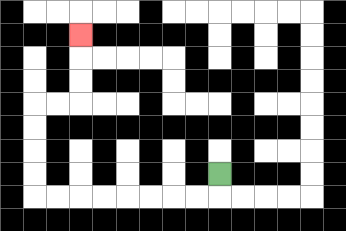{'start': '[9, 7]', 'end': '[3, 1]', 'path_directions': 'D,L,L,L,L,L,L,L,L,U,U,U,U,R,R,U,U,U', 'path_coordinates': '[[9, 7], [9, 8], [8, 8], [7, 8], [6, 8], [5, 8], [4, 8], [3, 8], [2, 8], [1, 8], [1, 7], [1, 6], [1, 5], [1, 4], [2, 4], [3, 4], [3, 3], [3, 2], [3, 1]]'}